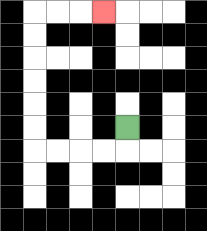{'start': '[5, 5]', 'end': '[4, 0]', 'path_directions': 'D,L,L,L,L,U,U,U,U,U,U,R,R,R', 'path_coordinates': '[[5, 5], [5, 6], [4, 6], [3, 6], [2, 6], [1, 6], [1, 5], [1, 4], [1, 3], [1, 2], [1, 1], [1, 0], [2, 0], [3, 0], [4, 0]]'}